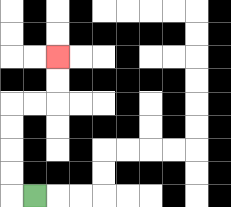{'start': '[1, 8]', 'end': '[2, 2]', 'path_directions': 'L,U,U,U,U,R,R,U,U', 'path_coordinates': '[[1, 8], [0, 8], [0, 7], [0, 6], [0, 5], [0, 4], [1, 4], [2, 4], [2, 3], [2, 2]]'}